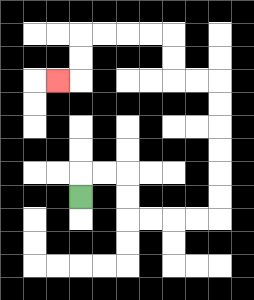{'start': '[3, 8]', 'end': '[2, 3]', 'path_directions': 'U,R,R,D,D,R,R,R,R,U,U,U,U,U,U,L,L,U,U,L,L,L,L,D,D,L', 'path_coordinates': '[[3, 8], [3, 7], [4, 7], [5, 7], [5, 8], [5, 9], [6, 9], [7, 9], [8, 9], [9, 9], [9, 8], [9, 7], [9, 6], [9, 5], [9, 4], [9, 3], [8, 3], [7, 3], [7, 2], [7, 1], [6, 1], [5, 1], [4, 1], [3, 1], [3, 2], [3, 3], [2, 3]]'}